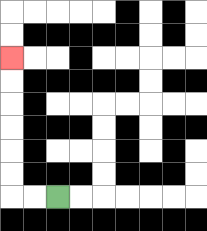{'start': '[2, 8]', 'end': '[0, 2]', 'path_directions': 'L,L,U,U,U,U,U,U', 'path_coordinates': '[[2, 8], [1, 8], [0, 8], [0, 7], [0, 6], [0, 5], [0, 4], [0, 3], [0, 2]]'}